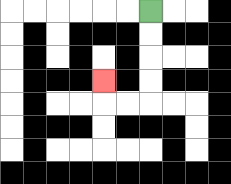{'start': '[6, 0]', 'end': '[4, 3]', 'path_directions': 'D,D,D,D,L,L,U', 'path_coordinates': '[[6, 0], [6, 1], [6, 2], [6, 3], [6, 4], [5, 4], [4, 4], [4, 3]]'}